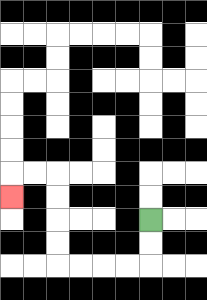{'start': '[6, 9]', 'end': '[0, 8]', 'path_directions': 'D,D,L,L,L,L,U,U,U,U,L,L,D', 'path_coordinates': '[[6, 9], [6, 10], [6, 11], [5, 11], [4, 11], [3, 11], [2, 11], [2, 10], [2, 9], [2, 8], [2, 7], [1, 7], [0, 7], [0, 8]]'}